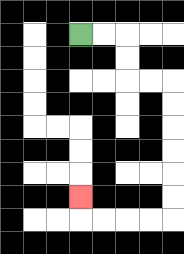{'start': '[3, 1]', 'end': '[3, 8]', 'path_directions': 'R,R,D,D,R,R,D,D,D,D,D,D,L,L,L,L,U', 'path_coordinates': '[[3, 1], [4, 1], [5, 1], [5, 2], [5, 3], [6, 3], [7, 3], [7, 4], [7, 5], [7, 6], [7, 7], [7, 8], [7, 9], [6, 9], [5, 9], [4, 9], [3, 9], [3, 8]]'}